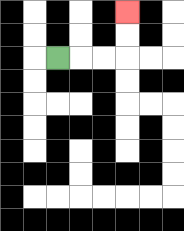{'start': '[2, 2]', 'end': '[5, 0]', 'path_directions': 'R,R,R,U,U', 'path_coordinates': '[[2, 2], [3, 2], [4, 2], [5, 2], [5, 1], [5, 0]]'}